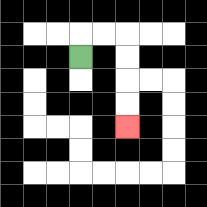{'start': '[3, 2]', 'end': '[5, 5]', 'path_directions': 'U,R,R,D,D,D,D', 'path_coordinates': '[[3, 2], [3, 1], [4, 1], [5, 1], [5, 2], [5, 3], [5, 4], [5, 5]]'}